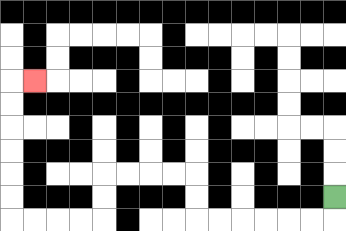{'start': '[14, 8]', 'end': '[1, 3]', 'path_directions': 'D,L,L,L,L,L,L,U,U,L,L,L,L,D,D,L,L,L,L,U,U,U,U,U,U,R', 'path_coordinates': '[[14, 8], [14, 9], [13, 9], [12, 9], [11, 9], [10, 9], [9, 9], [8, 9], [8, 8], [8, 7], [7, 7], [6, 7], [5, 7], [4, 7], [4, 8], [4, 9], [3, 9], [2, 9], [1, 9], [0, 9], [0, 8], [0, 7], [0, 6], [0, 5], [0, 4], [0, 3], [1, 3]]'}